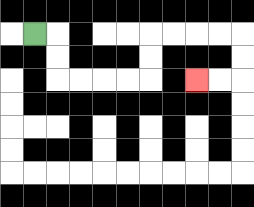{'start': '[1, 1]', 'end': '[8, 3]', 'path_directions': 'R,D,D,R,R,R,R,U,U,R,R,R,R,D,D,L,L', 'path_coordinates': '[[1, 1], [2, 1], [2, 2], [2, 3], [3, 3], [4, 3], [5, 3], [6, 3], [6, 2], [6, 1], [7, 1], [8, 1], [9, 1], [10, 1], [10, 2], [10, 3], [9, 3], [8, 3]]'}